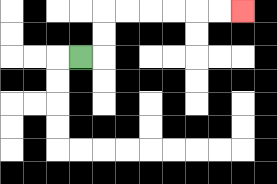{'start': '[3, 2]', 'end': '[10, 0]', 'path_directions': 'R,U,U,R,R,R,R,R,R', 'path_coordinates': '[[3, 2], [4, 2], [4, 1], [4, 0], [5, 0], [6, 0], [7, 0], [8, 0], [9, 0], [10, 0]]'}